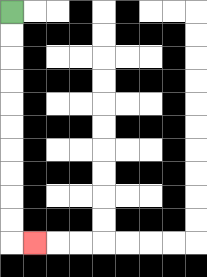{'start': '[0, 0]', 'end': '[1, 10]', 'path_directions': 'D,D,D,D,D,D,D,D,D,D,R', 'path_coordinates': '[[0, 0], [0, 1], [0, 2], [0, 3], [0, 4], [0, 5], [0, 6], [0, 7], [0, 8], [0, 9], [0, 10], [1, 10]]'}